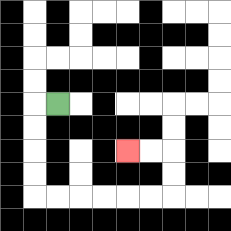{'start': '[2, 4]', 'end': '[5, 6]', 'path_directions': 'L,D,D,D,D,R,R,R,R,R,R,U,U,L,L', 'path_coordinates': '[[2, 4], [1, 4], [1, 5], [1, 6], [1, 7], [1, 8], [2, 8], [3, 8], [4, 8], [5, 8], [6, 8], [7, 8], [7, 7], [7, 6], [6, 6], [5, 6]]'}